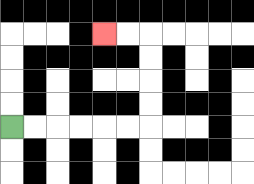{'start': '[0, 5]', 'end': '[4, 1]', 'path_directions': 'R,R,R,R,R,R,U,U,U,U,L,L', 'path_coordinates': '[[0, 5], [1, 5], [2, 5], [3, 5], [4, 5], [5, 5], [6, 5], [6, 4], [6, 3], [6, 2], [6, 1], [5, 1], [4, 1]]'}